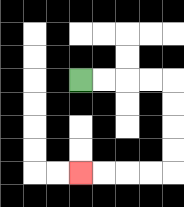{'start': '[3, 3]', 'end': '[3, 7]', 'path_directions': 'R,R,R,R,D,D,D,D,L,L,L,L', 'path_coordinates': '[[3, 3], [4, 3], [5, 3], [6, 3], [7, 3], [7, 4], [7, 5], [7, 6], [7, 7], [6, 7], [5, 7], [4, 7], [3, 7]]'}